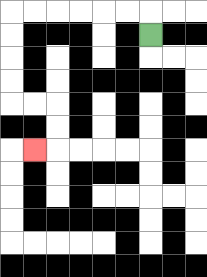{'start': '[6, 1]', 'end': '[1, 6]', 'path_directions': 'U,L,L,L,L,L,L,D,D,D,D,R,R,D,D,L', 'path_coordinates': '[[6, 1], [6, 0], [5, 0], [4, 0], [3, 0], [2, 0], [1, 0], [0, 0], [0, 1], [0, 2], [0, 3], [0, 4], [1, 4], [2, 4], [2, 5], [2, 6], [1, 6]]'}